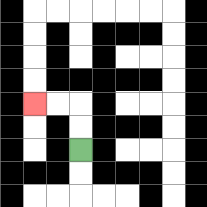{'start': '[3, 6]', 'end': '[1, 4]', 'path_directions': 'U,U,L,L', 'path_coordinates': '[[3, 6], [3, 5], [3, 4], [2, 4], [1, 4]]'}